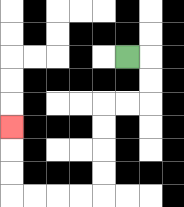{'start': '[5, 2]', 'end': '[0, 5]', 'path_directions': 'R,D,D,L,L,D,D,D,D,L,L,L,L,U,U,U', 'path_coordinates': '[[5, 2], [6, 2], [6, 3], [6, 4], [5, 4], [4, 4], [4, 5], [4, 6], [4, 7], [4, 8], [3, 8], [2, 8], [1, 8], [0, 8], [0, 7], [0, 6], [0, 5]]'}